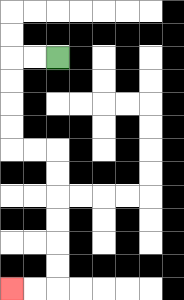{'start': '[2, 2]', 'end': '[0, 12]', 'path_directions': 'L,L,D,D,D,D,R,R,D,D,D,D,D,D,L,L', 'path_coordinates': '[[2, 2], [1, 2], [0, 2], [0, 3], [0, 4], [0, 5], [0, 6], [1, 6], [2, 6], [2, 7], [2, 8], [2, 9], [2, 10], [2, 11], [2, 12], [1, 12], [0, 12]]'}